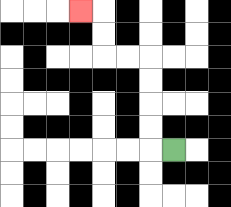{'start': '[7, 6]', 'end': '[3, 0]', 'path_directions': 'L,U,U,U,U,L,L,U,U,L', 'path_coordinates': '[[7, 6], [6, 6], [6, 5], [6, 4], [6, 3], [6, 2], [5, 2], [4, 2], [4, 1], [4, 0], [3, 0]]'}